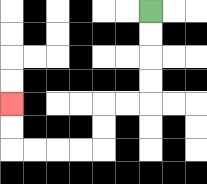{'start': '[6, 0]', 'end': '[0, 4]', 'path_directions': 'D,D,D,D,L,L,D,D,L,L,L,L,U,U', 'path_coordinates': '[[6, 0], [6, 1], [6, 2], [6, 3], [6, 4], [5, 4], [4, 4], [4, 5], [4, 6], [3, 6], [2, 6], [1, 6], [0, 6], [0, 5], [0, 4]]'}